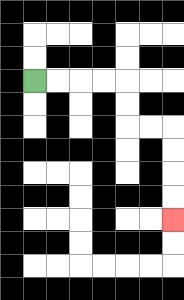{'start': '[1, 3]', 'end': '[7, 9]', 'path_directions': 'R,R,R,R,D,D,R,R,D,D,D,D', 'path_coordinates': '[[1, 3], [2, 3], [3, 3], [4, 3], [5, 3], [5, 4], [5, 5], [6, 5], [7, 5], [7, 6], [7, 7], [7, 8], [7, 9]]'}